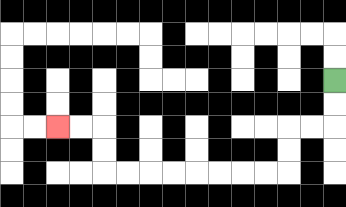{'start': '[14, 3]', 'end': '[2, 5]', 'path_directions': 'D,D,L,L,D,D,L,L,L,L,L,L,L,L,U,U,L,L', 'path_coordinates': '[[14, 3], [14, 4], [14, 5], [13, 5], [12, 5], [12, 6], [12, 7], [11, 7], [10, 7], [9, 7], [8, 7], [7, 7], [6, 7], [5, 7], [4, 7], [4, 6], [4, 5], [3, 5], [2, 5]]'}